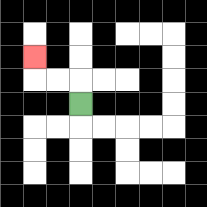{'start': '[3, 4]', 'end': '[1, 2]', 'path_directions': 'U,L,L,U', 'path_coordinates': '[[3, 4], [3, 3], [2, 3], [1, 3], [1, 2]]'}